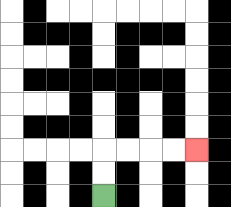{'start': '[4, 8]', 'end': '[8, 6]', 'path_directions': 'U,U,R,R,R,R', 'path_coordinates': '[[4, 8], [4, 7], [4, 6], [5, 6], [6, 6], [7, 6], [8, 6]]'}